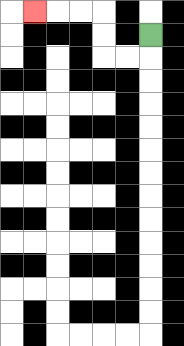{'start': '[6, 1]', 'end': '[1, 0]', 'path_directions': 'D,L,L,U,U,L,L,L', 'path_coordinates': '[[6, 1], [6, 2], [5, 2], [4, 2], [4, 1], [4, 0], [3, 0], [2, 0], [1, 0]]'}